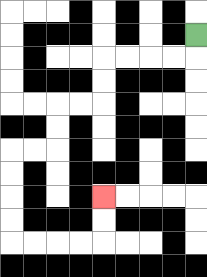{'start': '[8, 1]', 'end': '[4, 8]', 'path_directions': 'D,L,L,L,L,D,D,L,L,D,D,L,L,D,D,D,D,R,R,R,R,U,U', 'path_coordinates': '[[8, 1], [8, 2], [7, 2], [6, 2], [5, 2], [4, 2], [4, 3], [4, 4], [3, 4], [2, 4], [2, 5], [2, 6], [1, 6], [0, 6], [0, 7], [0, 8], [0, 9], [0, 10], [1, 10], [2, 10], [3, 10], [4, 10], [4, 9], [4, 8]]'}